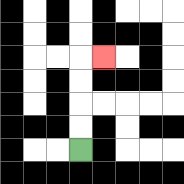{'start': '[3, 6]', 'end': '[4, 2]', 'path_directions': 'U,U,U,U,R', 'path_coordinates': '[[3, 6], [3, 5], [3, 4], [3, 3], [3, 2], [4, 2]]'}